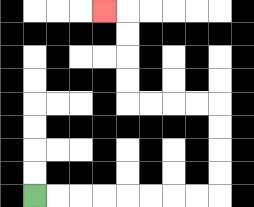{'start': '[1, 8]', 'end': '[4, 0]', 'path_directions': 'R,R,R,R,R,R,R,R,U,U,U,U,L,L,L,L,U,U,U,U,L', 'path_coordinates': '[[1, 8], [2, 8], [3, 8], [4, 8], [5, 8], [6, 8], [7, 8], [8, 8], [9, 8], [9, 7], [9, 6], [9, 5], [9, 4], [8, 4], [7, 4], [6, 4], [5, 4], [5, 3], [5, 2], [5, 1], [5, 0], [4, 0]]'}